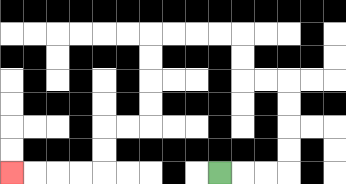{'start': '[9, 7]', 'end': '[0, 7]', 'path_directions': 'R,R,R,U,U,U,U,L,L,U,U,L,L,L,L,D,D,D,D,L,L,D,D,L,L,L,L', 'path_coordinates': '[[9, 7], [10, 7], [11, 7], [12, 7], [12, 6], [12, 5], [12, 4], [12, 3], [11, 3], [10, 3], [10, 2], [10, 1], [9, 1], [8, 1], [7, 1], [6, 1], [6, 2], [6, 3], [6, 4], [6, 5], [5, 5], [4, 5], [4, 6], [4, 7], [3, 7], [2, 7], [1, 7], [0, 7]]'}